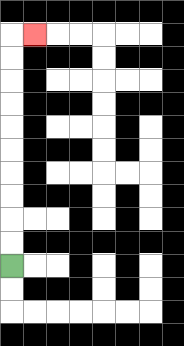{'start': '[0, 11]', 'end': '[1, 1]', 'path_directions': 'U,U,U,U,U,U,U,U,U,U,R', 'path_coordinates': '[[0, 11], [0, 10], [0, 9], [0, 8], [0, 7], [0, 6], [0, 5], [0, 4], [0, 3], [0, 2], [0, 1], [1, 1]]'}